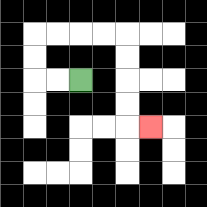{'start': '[3, 3]', 'end': '[6, 5]', 'path_directions': 'L,L,U,U,R,R,R,R,D,D,D,D,R', 'path_coordinates': '[[3, 3], [2, 3], [1, 3], [1, 2], [1, 1], [2, 1], [3, 1], [4, 1], [5, 1], [5, 2], [5, 3], [5, 4], [5, 5], [6, 5]]'}